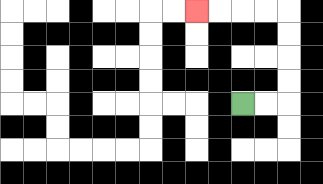{'start': '[10, 4]', 'end': '[8, 0]', 'path_directions': 'R,R,U,U,U,U,L,L,L,L', 'path_coordinates': '[[10, 4], [11, 4], [12, 4], [12, 3], [12, 2], [12, 1], [12, 0], [11, 0], [10, 0], [9, 0], [8, 0]]'}